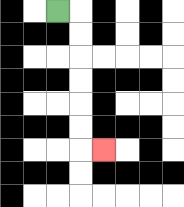{'start': '[2, 0]', 'end': '[4, 6]', 'path_directions': 'R,D,D,D,D,D,D,R', 'path_coordinates': '[[2, 0], [3, 0], [3, 1], [3, 2], [3, 3], [3, 4], [3, 5], [3, 6], [4, 6]]'}